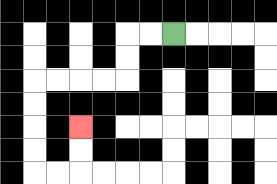{'start': '[7, 1]', 'end': '[3, 5]', 'path_directions': 'L,L,D,D,L,L,L,L,D,D,D,D,R,R,U,U', 'path_coordinates': '[[7, 1], [6, 1], [5, 1], [5, 2], [5, 3], [4, 3], [3, 3], [2, 3], [1, 3], [1, 4], [1, 5], [1, 6], [1, 7], [2, 7], [3, 7], [3, 6], [3, 5]]'}